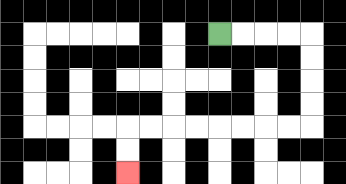{'start': '[9, 1]', 'end': '[5, 7]', 'path_directions': 'R,R,R,R,D,D,D,D,L,L,L,L,L,L,L,L,D,D', 'path_coordinates': '[[9, 1], [10, 1], [11, 1], [12, 1], [13, 1], [13, 2], [13, 3], [13, 4], [13, 5], [12, 5], [11, 5], [10, 5], [9, 5], [8, 5], [7, 5], [6, 5], [5, 5], [5, 6], [5, 7]]'}